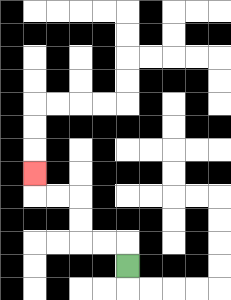{'start': '[5, 11]', 'end': '[1, 7]', 'path_directions': 'U,L,L,U,U,L,L,U', 'path_coordinates': '[[5, 11], [5, 10], [4, 10], [3, 10], [3, 9], [3, 8], [2, 8], [1, 8], [1, 7]]'}